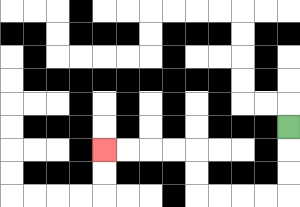{'start': '[12, 5]', 'end': '[4, 6]', 'path_directions': 'D,D,D,L,L,L,L,U,U,L,L,L,L', 'path_coordinates': '[[12, 5], [12, 6], [12, 7], [12, 8], [11, 8], [10, 8], [9, 8], [8, 8], [8, 7], [8, 6], [7, 6], [6, 6], [5, 6], [4, 6]]'}